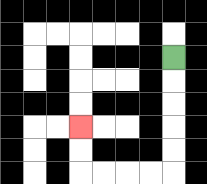{'start': '[7, 2]', 'end': '[3, 5]', 'path_directions': 'D,D,D,D,D,L,L,L,L,U,U', 'path_coordinates': '[[7, 2], [7, 3], [7, 4], [7, 5], [7, 6], [7, 7], [6, 7], [5, 7], [4, 7], [3, 7], [3, 6], [3, 5]]'}